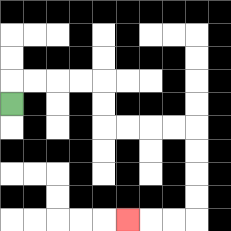{'start': '[0, 4]', 'end': '[5, 9]', 'path_directions': 'U,R,R,R,R,D,D,R,R,R,R,D,D,D,D,L,L,L', 'path_coordinates': '[[0, 4], [0, 3], [1, 3], [2, 3], [3, 3], [4, 3], [4, 4], [4, 5], [5, 5], [6, 5], [7, 5], [8, 5], [8, 6], [8, 7], [8, 8], [8, 9], [7, 9], [6, 9], [5, 9]]'}